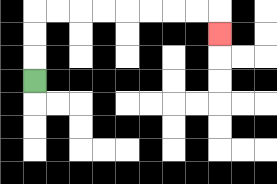{'start': '[1, 3]', 'end': '[9, 1]', 'path_directions': 'U,U,U,R,R,R,R,R,R,R,R,D', 'path_coordinates': '[[1, 3], [1, 2], [1, 1], [1, 0], [2, 0], [3, 0], [4, 0], [5, 0], [6, 0], [7, 0], [8, 0], [9, 0], [9, 1]]'}